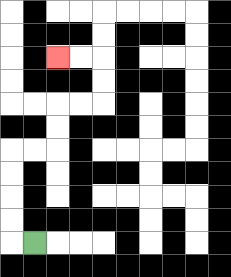{'start': '[1, 10]', 'end': '[2, 2]', 'path_directions': 'L,U,U,U,U,R,R,U,U,R,R,U,U,L,L', 'path_coordinates': '[[1, 10], [0, 10], [0, 9], [0, 8], [0, 7], [0, 6], [1, 6], [2, 6], [2, 5], [2, 4], [3, 4], [4, 4], [4, 3], [4, 2], [3, 2], [2, 2]]'}